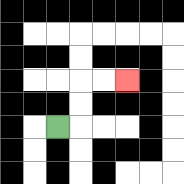{'start': '[2, 5]', 'end': '[5, 3]', 'path_directions': 'R,U,U,R,R', 'path_coordinates': '[[2, 5], [3, 5], [3, 4], [3, 3], [4, 3], [5, 3]]'}